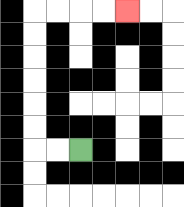{'start': '[3, 6]', 'end': '[5, 0]', 'path_directions': 'L,L,U,U,U,U,U,U,R,R,R,R', 'path_coordinates': '[[3, 6], [2, 6], [1, 6], [1, 5], [1, 4], [1, 3], [1, 2], [1, 1], [1, 0], [2, 0], [3, 0], [4, 0], [5, 0]]'}